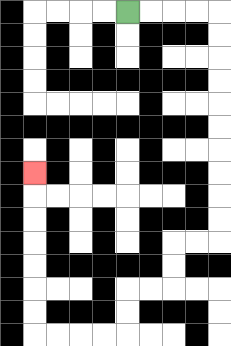{'start': '[5, 0]', 'end': '[1, 7]', 'path_directions': 'R,R,R,R,D,D,D,D,D,D,D,D,D,D,L,L,D,D,L,L,D,D,L,L,L,L,U,U,U,U,U,U,U', 'path_coordinates': '[[5, 0], [6, 0], [7, 0], [8, 0], [9, 0], [9, 1], [9, 2], [9, 3], [9, 4], [9, 5], [9, 6], [9, 7], [9, 8], [9, 9], [9, 10], [8, 10], [7, 10], [7, 11], [7, 12], [6, 12], [5, 12], [5, 13], [5, 14], [4, 14], [3, 14], [2, 14], [1, 14], [1, 13], [1, 12], [1, 11], [1, 10], [1, 9], [1, 8], [1, 7]]'}